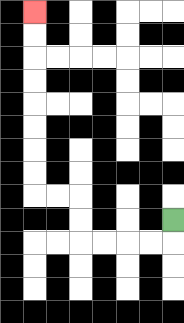{'start': '[7, 9]', 'end': '[1, 0]', 'path_directions': 'D,L,L,L,L,U,U,L,L,U,U,U,U,U,U,U,U', 'path_coordinates': '[[7, 9], [7, 10], [6, 10], [5, 10], [4, 10], [3, 10], [3, 9], [3, 8], [2, 8], [1, 8], [1, 7], [1, 6], [1, 5], [1, 4], [1, 3], [1, 2], [1, 1], [1, 0]]'}